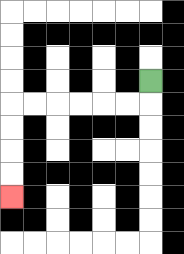{'start': '[6, 3]', 'end': '[0, 8]', 'path_directions': 'D,L,L,L,L,L,L,D,D,D,D', 'path_coordinates': '[[6, 3], [6, 4], [5, 4], [4, 4], [3, 4], [2, 4], [1, 4], [0, 4], [0, 5], [0, 6], [0, 7], [0, 8]]'}